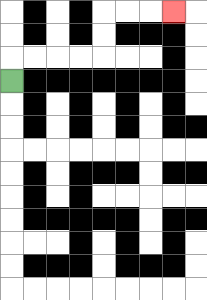{'start': '[0, 3]', 'end': '[7, 0]', 'path_directions': 'U,R,R,R,R,U,U,R,R,R', 'path_coordinates': '[[0, 3], [0, 2], [1, 2], [2, 2], [3, 2], [4, 2], [4, 1], [4, 0], [5, 0], [6, 0], [7, 0]]'}